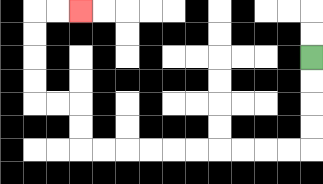{'start': '[13, 2]', 'end': '[3, 0]', 'path_directions': 'D,D,D,D,L,L,L,L,L,L,L,L,L,L,U,U,L,L,U,U,U,U,R,R', 'path_coordinates': '[[13, 2], [13, 3], [13, 4], [13, 5], [13, 6], [12, 6], [11, 6], [10, 6], [9, 6], [8, 6], [7, 6], [6, 6], [5, 6], [4, 6], [3, 6], [3, 5], [3, 4], [2, 4], [1, 4], [1, 3], [1, 2], [1, 1], [1, 0], [2, 0], [3, 0]]'}